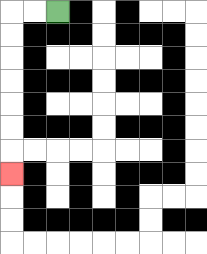{'start': '[2, 0]', 'end': '[0, 7]', 'path_directions': 'L,L,D,D,D,D,D,D,D', 'path_coordinates': '[[2, 0], [1, 0], [0, 0], [0, 1], [0, 2], [0, 3], [0, 4], [0, 5], [0, 6], [0, 7]]'}